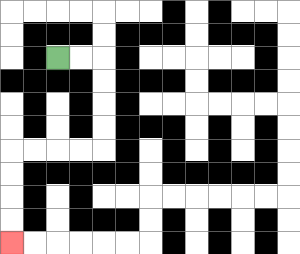{'start': '[2, 2]', 'end': '[0, 10]', 'path_directions': 'R,R,D,D,D,D,L,L,L,L,D,D,D,D', 'path_coordinates': '[[2, 2], [3, 2], [4, 2], [4, 3], [4, 4], [4, 5], [4, 6], [3, 6], [2, 6], [1, 6], [0, 6], [0, 7], [0, 8], [0, 9], [0, 10]]'}